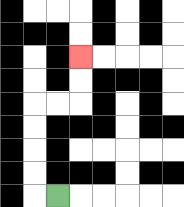{'start': '[2, 8]', 'end': '[3, 2]', 'path_directions': 'L,U,U,U,U,R,R,U,U', 'path_coordinates': '[[2, 8], [1, 8], [1, 7], [1, 6], [1, 5], [1, 4], [2, 4], [3, 4], [3, 3], [3, 2]]'}